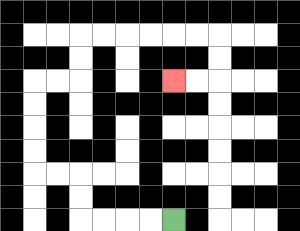{'start': '[7, 9]', 'end': '[7, 3]', 'path_directions': 'L,L,L,L,U,U,L,L,U,U,U,U,R,R,U,U,R,R,R,R,R,R,D,D,L,L', 'path_coordinates': '[[7, 9], [6, 9], [5, 9], [4, 9], [3, 9], [3, 8], [3, 7], [2, 7], [1, 7], [1, 6], [1, 5], [1, 4], [1, 3], [2, 3], [3, 3], [3, 2], [3, 1], [4, 1], [5, 1], [6, 1], [7, 1], [8, 1], [9, 1], [9, 2], [9, 3], [8, 3], [7, 3]]'}